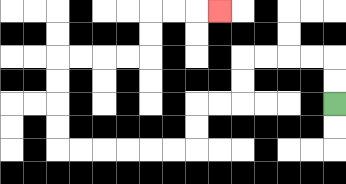{'start': '[14, 4]', 'end': '[9, 0]', 'path_directions': 'U,U,L,L,L,L,D,D,L,L,D,D,L,L,L,L,L,L,U,U,U,U,R,R,R,R,U,U,R,R,R', 'path_coordinates': '[[14, 4], [14, 3], [14, 2], [13, 2], [12, 2], [11, 2], [10, 2], [10, 3], [10, 4], [9, 4], [8, 4], [8, 5], [8, 6], [7, 6], [6, 6], [5, 6], [4, 6], [3, 6], [2, 6], [2, 5], [2, 4], [2, 3], [2, 2], [3, 2], [4, 2], [5, 2], [6, 2], [6, 1], [6, 0], [7, 0], [8, 0], [9, 0]]'}